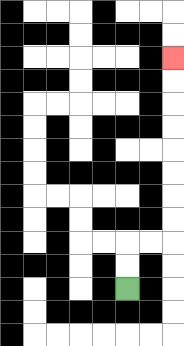{'start': '[5, 12]', 'end': '[7, 2]', 'path_directions': 'U,U,R,R,U,U,U,U,U,U,U,U', 'path_coordinates': '[[5, 12], [5, 11], [5, 10], [6, 10], [7, 10], [7, 9], [7, 8], [7, 7], [7, 6], [7, 5], [7, 4], [7, 3], [7, 2]]'}